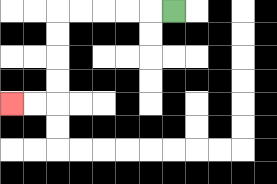{'start': '[7, 0]', 'end': '[0, 4]', 'path_directions': 'L,L,L,L,L,D,D,D,D,L,L', 'path_coordinates': '[[7, 0], [6, 0], [5, 0], [4, 0], [3, 0], [2, 0], [2, 1], [2, 2], [2, 3], [2, 4], [1, 4], [0, 4]]'}